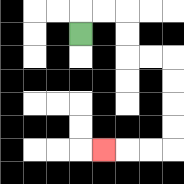{'start': '[3, 1]', 'end': '[4, 6]', 'path_directions': 'U,R,R,D,D,R,R,D,D,D,D,L,L,L', 'path_coordinates': '[[3, 1], [3, 0], [4, 0], [5, 0], [5, 1], [5, 2], [6, 2], [7, 2], [7, 3], [7, 4], [7, 5], [7, 6], [6, 6], [5, 6], [4, 6]]'}